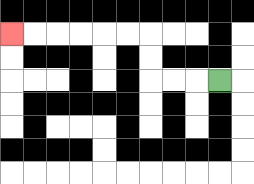{'start': '[9, 3]', 'end': '[0, 1]', 'path_directions': 'L,L,L,U,U,L,L,L,L,L,L', 'path_coordinates': '[[9, 3], [8, 3], [7, 3], [6, 3], [6, 2], [6, 1], [5, 1], [4, 1], [3, 1], [2, 1], [1, 1], [0, 1]]'}